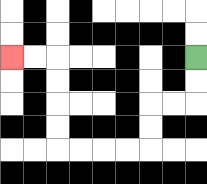{'start': '[8, 2]', 'end': '[0, 2]', 'path_directions': 'D,D,L,L,D,D,L,L,L,L,U,U,U,U,L,L', 'path_coordinates': '[[8, 2], [8, 3], [8, 4], [7, 4], [6, 4], [6, 5], [6, 6], [5, 6], [4, 6], [3, 6], [2, 6], [2, 5], [2, 4], [2, 3], [2, 2], [1, 2], [0, 2]]'}